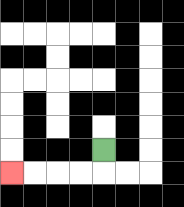{'start': '[4, 6]', 'end': '[0, 7]', 'path_directions': 'D,L,L,L,L', 'path_coordinates': '[[4, 6], [4, 7], [3, 7], [2, 7], [1, 7], [0, 7]]'}